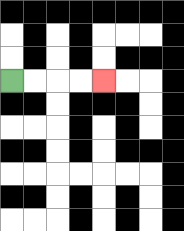{'start': '[0, 3]', 'end': '[4, 3]', 'path_directions': 'R,R,R,R', 'path_coordinates': '[[0, 3], [1, 3], [2, 3], [3, 3], [4, 3]]'}